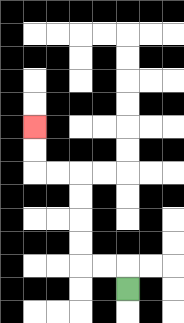{'start': '[5, 12]', 'end': '[1, 5]', 'path_directions': 'U,L,L,U,U,U,U,L,L,U,U', 'path_coordinates': '[[5, 12], [5, 11], [4, 11], [3, 11], [3, 10], [3, 9], [3, 8], [3, 7], [2, 7], [1, 7], [1, 6], [1, 5]]'}